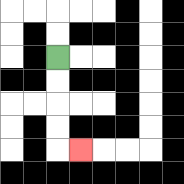{'start': '[2, 2]', 'end': '[3, 6]', 'path_directions': 'D,D,D,D,R', 'path_coordinates': '[[2, 2], [2, 3], [2, 4], [2, 5], [2, 6], [3, 6]]'}